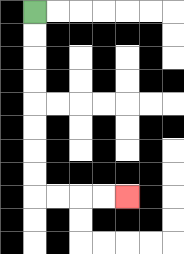{'start': '[1, 0]', 'end': '[5, 8]', 'path_directions': 'D,D,D,D,D,D,D,D,R,R,R,R', 'path_coordinates': '[[1, 0], [1, 1], [1, 2], [1, 3], [1, 4], [1, 5], [1, 6], [1, 7], [1, 8], [2, 8], [3, 8], [4, 8], [5, 8]]'}